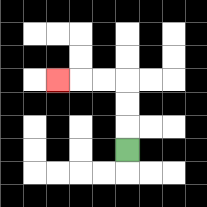{'start': '[5, 6]', 'end': '[2, 3]', 'path_directions': 'U,U,U,L,L,L', 'path_coordinates': '[[5, 6], [5, 5], [5, 4], [5, 3], [4, 3], [3, 3], [2, 3]]'}